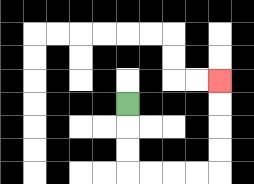{'start': '[5, 4]', 'end': '[9, 3]', 'path_directions': 'D,D,D,R,R,R,R,U,U,U,U', 'path_coordinates': '[[5, 4], [5, 5], [5, 6], [5, 7], [6, 7], [7, 7], [8, 7], [9, 7], [9, 6], [9, 5], [9, 4], [9, 3]]'}